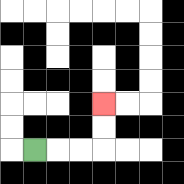{'start': '[1, 6]', 'end': '[4, 4]', 'path_directions': 'R,R,R,U,U', 'path_coordinates': '[[1, 6], [2, 6], [3, 6], [4, 6], [4, 5], [4, 4]]'}